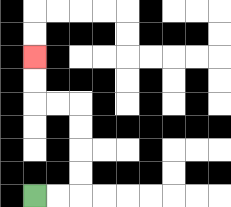{'start': '[1, 8]', 'end': '[1, 2]', 'path_directions': 'R,R,U,U,U,U,L,L,U,U', 'path_coordinates': '[[1, 8], [2, 8], [3, 8], [3, 7], [3, 6], [3, 5], [3, 4], [2, 4], [1, 4], [1, 3], [1, 2]]'}